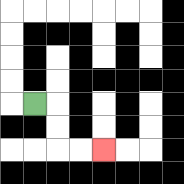{'start': '[1, 4]', 'end': '[4, 6]', 'path_directions': 'R,D,D,R,R', 'path_coordinates': '[[1, 4], [2, 4], [2, 5], [2, 6], [3, 6], [4, 6]]'}